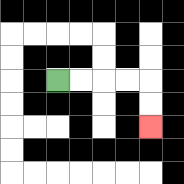{'start': '[2, 3]', 'end': '[6, 5]', 'path_directions': 'R,R,R,R,D,D', 'path_coordinates': '[[2, 3], [3, 3], [4, 3], [5, 3], [6, 3], [6, 4], [6, 5]]'}